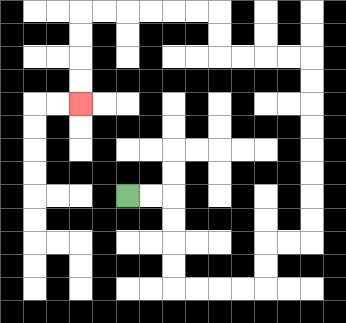{'start': '[5, 8]', 'end': '[3, 4]', 'path_directions': 'R,R,D,D,D,D,R,R,R,R,U,U,R,R,U,U,U,U,U,U,U,U,L,L,L,L,U,U,L,L,L,L,L,L,D,D,D,D', 'path_coordinates': '[[5, 8], [6, 8], [7, 8], [7, 9], [7, 10], [7, 11], [7, 12], [8, 12], [9, 12], [10, 12], [11, 12], [11, 11], [11, 10], [12, 10], [13, 10], [13, 9], [13, 8], [13, 7], [13, 6], [13, 5], [13, 4], [13, 3], [13, 2], [12, 2], [11, 2], [10, 2], [9, 2], [9, 1], [9, 0], [8, 0], [7, 0], [6, 0], [5, 0], [4, 0], [3, 0], [3, 1], [3, 2], [3, 3], [3, 4]]'}